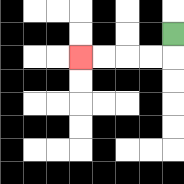{'start': '[7, 1]', 'end': '[3, 2]', 'path_directions': 'D,L,L,L,L', 'path_coordinates': '[[7, 1], [7, 2], [6, 2], [5, 2], [4, 2], [3, 2]]'}